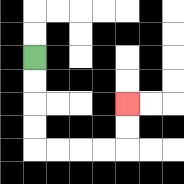{'start': '[1, 2]', 'end': '[5, 4]', 'path_directions': 'D,D,D,D,R,R,R,R,U,U', 'path_coordinates': '[[1, 2], [1, 3], [1, 4], [1, 5], [1, 6], [2, 6], [3, 6], [4, 6], [5, 6], [5, 5], [5, 4]]'}